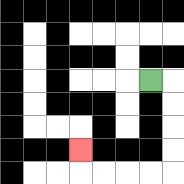{'start': '[6, 3]', 'end': '[3, 6]', 'path_directions': 'R,D,D,D,D,L,L,L,L,U', 'path_coordinates': '[[6, 3], [7, 3], [7, 4], [7, 5], [7, 6], [7, 7], [6, 7], [5, 7], [4, 7], [3, 7], [3, 6]]'}